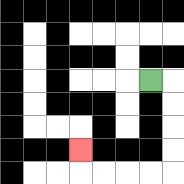{'start': '[6, 3]', 'end': '[3, 6]', 'path_directions': 'R,D,D,D,D,L,L,L,L,U', 'path_coordinates': '[[6, 3], [7, 3], [7, 4], [7, 5], [7, 6], [7, 7], [6, 7], [5, 7], [4, 7], [3, 7], [3, 6]]'}